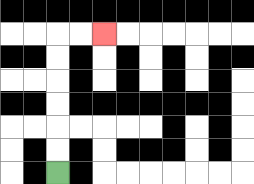{'start': '[2, 7]', 'end': '[4, 1]', 'path_directions': 'U,U,U,U,U,U,R,R', 'path_coordinates': '[[2, 7], [2, 6], [2, 5], [2, 4], [2, 3], [2, 2], [2, 1], [3, 1], [4, 1]]'}